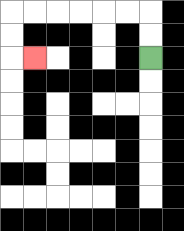{'start': '[6, 2]', 'end': '[1, 2]', 'path_directions': 'U,U,L,L,L,L,L,L,D,D,R', 'path_coordinates': '[[6, 2], [6, 1], [6, 0], [5, 0], [4, 0], [3, 0], [2, 0], [1, 0], [0, 0], [0, 1], [0, 2], [1, 2]]'}